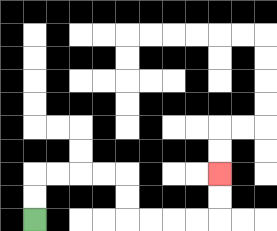{'start': '[1, 9]', 'end': '[9, 7]', 'path_directions': 'U,U,R,R,R,R,D,D,R,R,R,R,U,U', 'path_coordinates': '[[1, 9], [1, 8], [1, 7], [2, 7], [3, 7], [4, 7], [5, 7], [5, 8], [5, 9], [6, 9], [7, 9], [8, 9], [9, 9], [9, 8], [9, 7]]'}